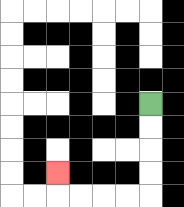{'start': '[6, 4]', 'end': '[2, 7]', 'path_directions': 'D,D,D,D,L,L,L,L,U', 'path_coordinates': '[[6, 4], [6, 5], [6, 6], [6, 7], [6, 8], [5, 8], [4, 8], [3, 8], [2, 8], [2, 7]]'}